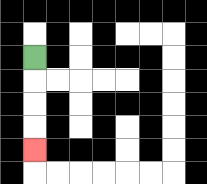{'start': '[1, 2]', 'end': '[1, 6]', 'path_directions': 'D,D,D,D', 'path_coordinates': '[[1, 2], [1, 3], [1, 4], [1, 5], [1, 6]]'}